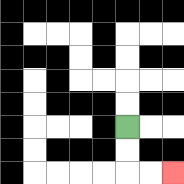{'start': '[5, 5]', 'end': '[7, 7]', 'path_directions': 'D,D,R,R', 'path_coordinates': '[[5, 5], [5, 6], [5, 7], [6, 7], [7, 7]]'}